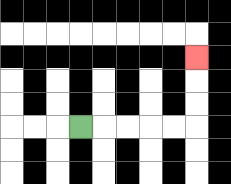{'start': '[3, 5]', 'end': '[8, 2]', 'path_directions': 'R,R,R,R,R,U,U,U', 'path_coordinates': '[[3, 5], [4, 5], [5, 5], [6, 5], [7, 5], [8, 5], [8, 4], [8, 3], [8, 2]]'}